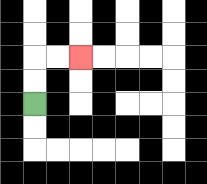{'start': '[1, 4]', 'end': '[3, 2]', 'path_directions': 'U,U,R,R', 'path_coordinates': '[[1, 4], [1, 3], [1, 2], [2, 2], [3, 2]]'}